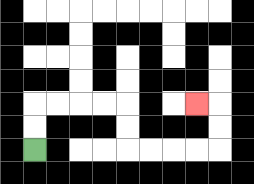{'start': '[1, 6]', 'end': '[8, 4]', 'path_directions': 'U,U,R,R,R,R,D,D,R,R,R,R,U,U,L', 'path_coordinates': '[[1, 6], [1, 5], [1, 4], [2, 4], [3, 4], [4, 4], [5, 4], [5, 5], [5, 6], [6, 6], [7, 6], [8, 6], [9, 6], [9, 5], [9, 4], [8, 4]]'}